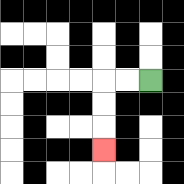{'start': '[6, 3]', 'end': '[4, 6]', 'path_directions': 'L,L,D,D,D', 'path_coordinates': '[[6, 3], [5, 3], [4, 3], [4, 4], [4, 5], [4, 6]]'}